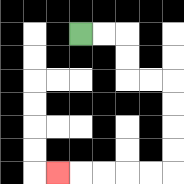{'start': '[3, 1]', 'end': '[2, 7]', 'path_directions': 'R,R,D,D,R,R,D,D,D,D,L,L,L,L,L', 'path_coordinates': '[[3, 1], [4, 1], [5, 1], [5, 2], [5, 3], [6, 3], [7, 3], [7, 4], [7, 5], [7, 6], [7, 7], [6, 7], [5, 7], [4, 7], [3, 7], [2, 7]]'}